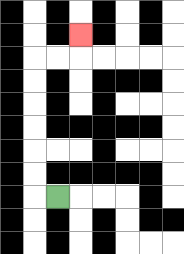{'start': '[2, 8]', 'end': '[3, 1]', 'path_directions': 'L,U,U,U,U,U,U,R,R,U', 'path_coordinates': '[[2, 8], [1, 8], [1, 7], [1, 6], [1, 5], [1, 4], [1, 3], [1, 2], [2, 2], [3, 2], [3, 1]]'}